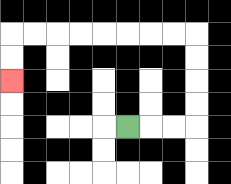{'start': '[5, 5]', 'end': '[0, 3]', 'path_directions': 'R,R,R,U,U,U,U,L,L,L,L,L,L,L,L,D,D', 'path_coordinates': '[[5, 5], [6, 5], [7, 5], [8, 5], [8, 4], [8, 3], [8, 2], [8, 1], [7, 1], [6, 1], [5, 1], [4, 1], [3, 1], [2, 1], [1, 1], [0, 1], [0, 2], [0, 3]]'}